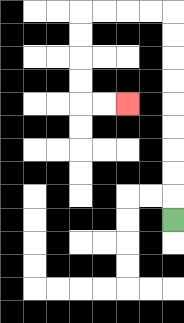{'start': '[7, 9]', 'end': '[5, 4]', 'path_directions': 'U,U,U,U,U,U,U,U,U,L,L,L,L,D,D,D,D,R,R', 'path_coordinates': '[[7, 9], [7, 8], [7, 7], [7, 6], [7, 5], [7, 4], [7, 3], [7, 2], [7, 1], [7, 0], [6, 0], [5, 0], [4, 0], [3, 0], [3, 1], [3, 2], [3, 3], [3, 4], [4, 4], [5, 4]]'}